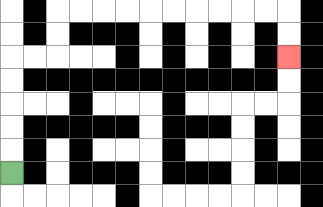{'start': '[0, 7]', 'end': '[12, 2]', 'path_directions': 'U,U,U,U,U,R,R,U,U,R,R,R,R,R,R,R,R,R,R,D,D', 'path_coordinates': '[[0, 7], [0, 6], [0, 5], [0, 4], [0, 3], [0, 2], [1, 2], [2, 2], [2, 1], [2, 0], [3, 0], [4, 0], [5, 0], [6, 0], [7, 0], [8, 0], [9, 0], [10, 0], [11, 0], [12, 0], [12, 1], [12, 2]]'}